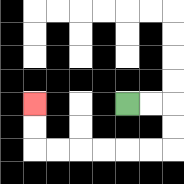{'start': '[5, 4]', 'end': '[1, 4]', 'path_directions': 'R,R,D,D,L,L,L,L,L,L,U,U', 'path_coordinates': '[[5, 4], [6, 4], [7, 4], [7, 5], [7, 6], [6, 6], [5, 6], [4, 6], [3, 6], [2, 6], [1, 6], [1, 5], [1, 4]]'}